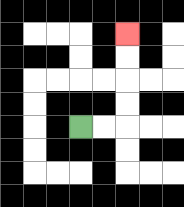{'start': '[3, 5]', 'end': '[5, 1]', 'path_directions': 'R,R,U,U,U,U', 'path_coordinates': '[[3, 5], [4, 5], [5, 5], [5, 4], [5, 3], [5, 2], [5, 1]]'}